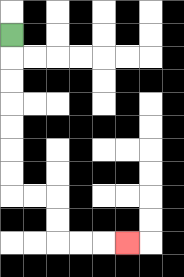{'start': '[0, 1]', 'end': '[5, 10]', 'path_directions': 'D,D,D,D,D,D,D,R,R,D,D,R,R,R', 'path_coordinates': '[[0, 1], [0, 2], [0, 3], [0, 4], [0, 5], [0, 6], [0, 7], [0, 8], [1, 8], [2, 8], [2, 9], [2, 10], [3, 10], [4, 10], [5, 10]]'}